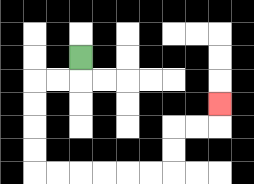{'start': '[3, 2]', 'end': '[9, 4]', 'path_directions': 'D,L,L,D,D,D,D,R,R,R,R,R,R,U,U,R,R,U', 'path_coordinates': '[[3, 2], [3, 3], [2, 3], [1, 3], [1, 4], [1, 5], [1, 6], [1, 7], [2, 7], [3, 7], [4, 7], [5, 7], [6, 7], [7, 7], [7, 6], [7, 5], [8, 5], [9, 5], [9, 4]]'}